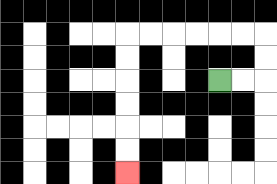{'start': '[9, 3]', 'end': '[5, 7]', 'path_directions': 'R,R,U,U,L,L,L,L,L,L,D,D,D,D,D,D', 'path_coordinates': '[[9, 3], [10, 3], [11, 3], [11, 2], [11, 1], [10, 1], [9, 1], [8, 1], [7, 1], [6, 1], [5, 1], [5, 2], [5, 3], [5, 4], [5, 5], [5, 6], [5, 7]]'}